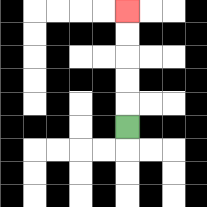{'start': '[5, 5]', 'end': '[5, 0]', 'path_directions': 'U,U,U,U,U', 'path_coordinates': '[[5, 5], [5, 4], [5, 3], [5, 2], [5, 1], [5, 0]]'}